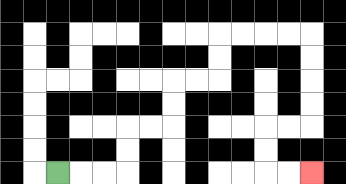{'start': '[2, 7]', 'end': '[13, 7]', 'path_directions': 'R,R,R,U,U,R,R,U,U,R,R,U,U,R,R,R,R,D,D,D,D,L,L,D,D,R,R', 'path_coordinates': '[[2, 7], [3, 7], [4, 7], [5, 7], [5, 6], [5, 5], [6, 5], [7, 5], [7, 4], [7, 3], [8, 3], [9, 3], [9, 2], [9, 1], [10, 1], [11, 1], [12, 1], [13, 1], [13, 2], [13, 3], [13, 4], [13, 5], [12, 5], [11, 5], [11, 6], [11, 7], [12, 7], [13, 7]]'}